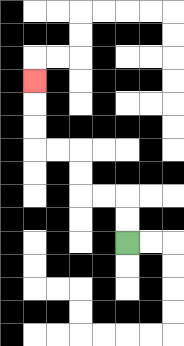{'start': '[5, 10]', 'end': '[1, 3]', 'path_directions': 'U,U,L,L,U,U,L,L,U,U,U', 'path_coordinates': '[[5, 10], [5, 9], [5, 8], [4, 8], [3, 8], [3, 7], [3, 6], [2, 6], [1, 6], [1, 5], [1, 4], [1, 3]]'}